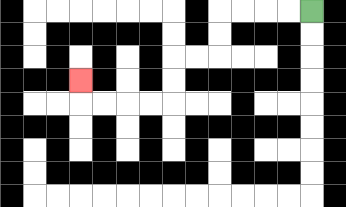{'start': '[13, 0]', 'end': '[3, 3]', 'path_directions': 'L,L,L,L,D,D,L,L,D,D,L,L,L,L,U', 'path_coordinates': '[[13, 0], [12, 0], [11, 0], [10, 0], [9, 0], [9, 1], [9, 2], [8, 2], [7, 2], [7, 3], [7, 4], [6, 4], [5, 4], [4, 4], [3, 4], [3, 3]]'}